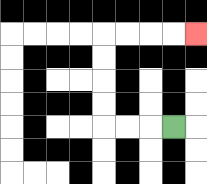{'start': '[7, 5]', 'end': '[8, 1]', 'path_directions': 'L,L,L,U,U,U,U,R,R,R,R', 'path_coordinates': '[[7, 5], [6, 5], [5, 5], [4, 5], [4, 4], [4, 3], [4, 2], [4, 1], [5, 1], [6, 1], [7, 1], [8, 1]]'}